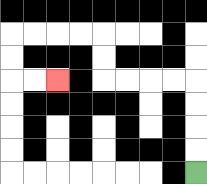{'start': '[8, 7]', 'end': '[2, 3]', 'path_directions': 'U,U,U,U,L,L,L,L,U,U,L,L,L,L,D,D,R,R', 'path_coordinates': '[[8, 7], [8, 6], [8, 5], [8, 4], [8, 3], [7, 3], [6, 3], [5, 3], [4, 3], [4, 2], [4, 1], [3, 1], [2, 1], [1, 1], [0, 1], [0, 2], [0, 3], [1, 3], [2, 3]]'}